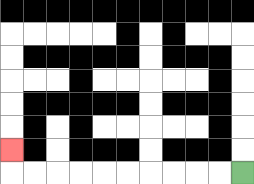{'start': '[10, 7]', 'end': '[0, 6]', 'path_directions': 'L,L,L,L,L,L,L,L,L,L,U', 'path_coordinates': '[[10, 7], [9, 7], [8, 7], [7, 7], [6, 7], [5, 7], [4, 7], [3, 7], [2, 7], [1, 7], [0, 7], [0, 6]]'}